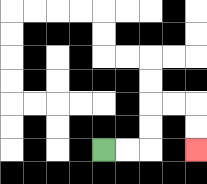{'start': '[4, 6]', 'end': '[8, 6]', 'path_directions': 'R,R,U,U,R,R,D,D', 'path_coordinates': '[[4, 6], [5, 6], [6, 6], [6, 5], [6, 4], [7, 4], [8, 4], [8, 5], [8, 6]]'}